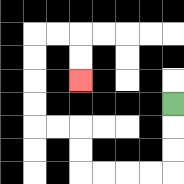{'start': '[7, 4]', 'end': '[3, 3]', 'path_directions': 'D,D,D,L,L,L,L,U,U,L,L,U,U,U,U,R,R,D,D', 'path_coordinates': '[[7, 4], [7, 5], [7, 6], [7, 7], [6, 7], [5, 7], [4, 7], [3, 7], [3, 6], [3, 5], [2, 5], [1, 5], [1, 4], [1, 3], [1, 2], [1, 1], [2, 1], [3, 1], [3, 2], [3, 3]]'}